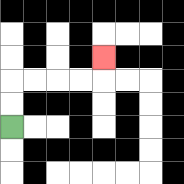{'start': '[0, 5]', 'end': '[4, 2]', 'path_directions': 'U,U,R,R,R,R,U', 'path_coordinates': '[[0, 5], [0, 4], [0, 3], [1, 3], [2, 3], [3, 3], [4, 3], [4, 2]]'}